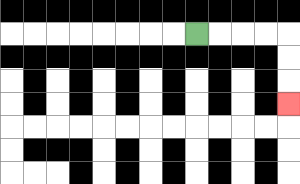{'start': '[8, 1]', 'end': '[12, 4]', 'path_directions': 'R,R,R,R,D,D,D', 'path_coordinates': '[[8, 1], [9, 1], [10, 1], [11, 1], [12, 1], [12, 2], [12, 3], [12, 4]]'}